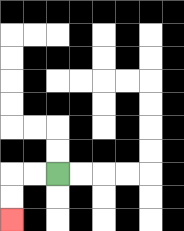{'start': '[2, 7]', 'end': '[0, 9]', 'path_directions': 'L,L,D,D', 'path_coordinates': '[[2, 7], [1, 7], [0, 7], [0, 8], [0, 9]]'}